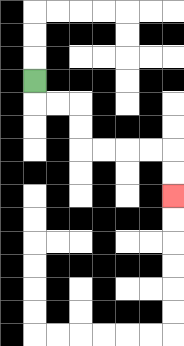{'start': '[1, 3]', 'end': '[7, 8]', 'path_directions': 'D,R,R,D,D,R,R,R,R,D,D', 'path_coordinates': '[[1, 3], [1, 4], [2, 4], [3, 4], [3, 5], [3, 6], [4, 6], [5, 6], [6, 6], [7, 6], [7, 7], [7, 8]]'}